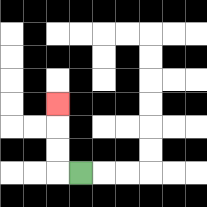{'start': '[3, 7]', 'end': '[2, 4]', 'path_directions': 'L,U,U,U', 'path_coordinates': '[[3, 7], [2, 7], [2, 6], [2, 5], [2, 4]]'}